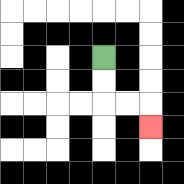{'start': '[4, 2]', 'end': '[6, 5]', 'path_directions': 'D,D,R,R,D', 'path_coordinates': '[[4, 2], [4, 3], [4, 4], [5, 4], [6, 4], [6, 5]]'}